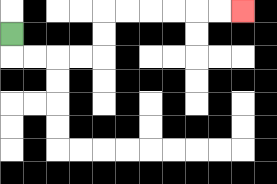{'start': '[0, 1]', 'end': '[10, 0]', 'path_directions': 'D,R,R,R,R,U,U,R,R,R,R,R,R', 'path_coordinates': '[[0, 1], [0, 2], [1, 2], [2, 2], [3, 2], [4, 2], [4, 1], [4, 0], [5, 0], [6, 0], [7, 0], [8, 0], [9, 0], [10, 0]]'}